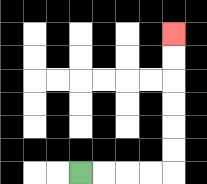{'start': '[3, 7]', 'end': '[7, 1]', 'path_directions': 'R,R,R,R,U,U,U,U,U,U', 'path_coordinates': '[[3, 7], [4, 7], [5, 7], [6, 7], [7, 7], [7, 6], [7, 5], [7, 4], [7, 3], [7, 2], [7, 1]]'}